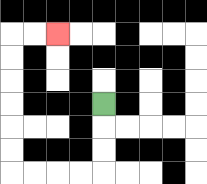{'start': '[4, 4]', 'end': '[2, 1]', 'path_directions': 'D,D,D,L,L,L,L,U,U,U,U,U,U,R,R', 'path_coordinates': '[[4, 4], [4, 5], [4, 6], [4, 7], [3, 7], [2, 7], [1, 7], [0, 7], [0, 6], [0, 5], [0, 4], [0, 3], [0, 2], [0, 1], [1, 1], [2, 1]]'}